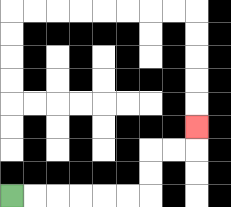{'start': '[0, 8]', 'end': '[8, 5]', 'path_directions': 'R,R,R,R,R,R,U,U,R,R,U', 'path_coordinates': '[[0, 8], [1, 8], [2, 8], [3, 8], [4, 8], [5, 8], [6, 8], [6, 7], [6, 6], [7, 6], [8, 6], [8, 5]]'}